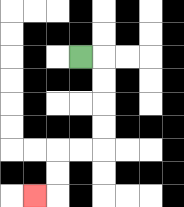{'start': '[3, 2]', 'end': '[1, 8]', 'path_directions': 'R,D,D,D,D,L,L,D,D,L', 'path_coordinates': '[[3, 2], [4, 2], [4, 3], [4, 4], [4, 5], [4, 6], [3, 6], [2, 6], [2, 7], [2, 8], [1, 8]]'}